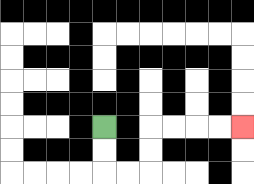{'start': '[4, 5]', 'end': '[10, 5]', 'path_directions': 'D,D,R,R,U,U,R,R,R,R', 'path_coordinates': '[[4, 5], [4, 6], [4, 7], [5, 7], [6, 7], [6, 6], [6, 5], [7, 5], [8, 5], [9, 5], [10, 5]]'}